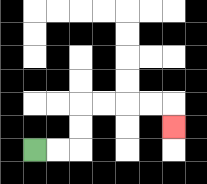{'start': '[1, 6]', 'end': '[7, 5]', 'path_directions': 'R,R,U,U,R,R,R,R,D', 'path_coordinates': '[[1, 6], [2, 6], [3, 6], [3, 5], [3, 4], [4, 4], [5, 4], [6, 4], [7, 4], [7, 5]]'}